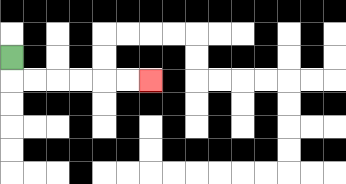{'start': '[0, 2]', 'end': '[6, 3]', 'path_directions': 'D,R,R,R,R,R,R', 'path_coordinates': '[[0, 2], [0, 3], [1, 3], [2, 3], [3, 3], [4, 3], [5, 3], [6, 3]]'}